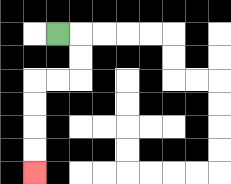{'start': '[2, 1]', 'end': '[1, 7]', 'path_directions': 'R,D,D,L,L,D,D,D,D', 'path_coordinates': '[[2, 1], [3, 1], [3, 2], [3, 3], [2, 3], [1, 3], [1, 4], [1, 5], [1, 6], [1, 7]]'}